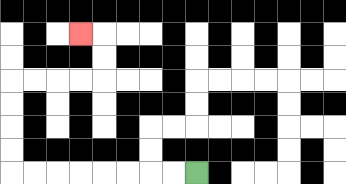{'start': '[8, 7]', 'end': '[3, 1]', 'path_directions': 'L,L,L,L,L,L,L,L,U,U,U,U,R,R,R,R,U,U,L', 'path_coordinates': '[[8, 7], [7, 7], [6, 7], [5, 7], [4, 7], [3, 7], [2, 7], [1, 7], [0, 7], [0, 6], [0, 5], [0, 4], [0, 3], [1, 3], [2, 3], [3, 3], [4, 3], [4, 2], [4, 1], [3, 1]]'}